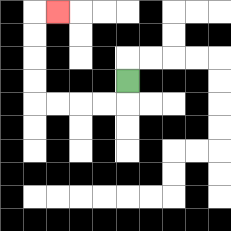{'start': '[5, 3]', 'end': '[2, 0]', 'path_directions': 'D,L,L,L,L,U,U,U,U,R', 'path_coordinates': '[[5, 3], [5, 4], [4, 4], [3, 4], [2, 4], [1, 4], [1, 3], [1, 2], [1, 1], [1, 0], [2, 0]]'}